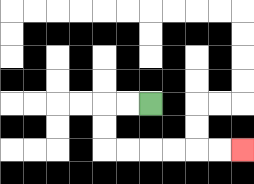{'start': '[6, 4]', 'end': '[10, 6]', 'path_directions': 'L,L,D,D,R,R,R,R,R,R', 'path_coordinates': '[[6, 4], [5, 4], [4, 4], [4, 5], [4, 6], [5, 6], [6, 6], [7, 6], [8, 6], [9, 6], [10, 6]]'}